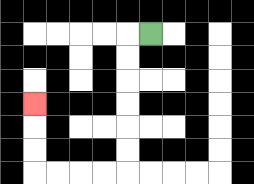{'start': '[6, 1]', 'end': '[1, 4]', 'path_directions': 'L,D,D,D,D,D,D,L,L,L,L,U,U,U', 'path_coordinates': '[[6, 1], [5, 1], [5, 2], [5, 3], [5, 4], [5, 5], [5, 6], [5, 7], [4, 7], [3, 7], [2, 7], [1, 7], [1, 6], [1, 5], [1, 4]]'}